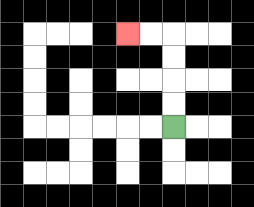{'start': '[7, 5]', 'end': '[5, 1]', 'path_directions': 'U,U,U,U,L,L', 'path_coordinates': '[[7, 5], [7, 4], [7, 3], [7, 2], [7, 1], [6, 1], [5, 1]]'}